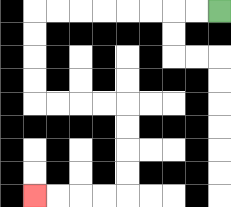{'start': '[9, 0]', 'end': '[1, 8]', 'path_directions': 'L,L,L,L,L,L,L,L,D,D,D,D,R,R,R,R,D,D,D,D,L,L,L,L', 'path_coordinates': '[[9, 0], [8, 0], [7, 0], [6, 0], [5, 0], [4, 0], [3, 0], [2, 0], [1, 0], [1, 1], [1, 2], [1, 3], [1, 4], [2, 4], [3, 4], [4, 4], [5, 4], [5, 5], [5, 6], [5, 7], [5, 8], [4, 8], [3, 8], [2, 8], [1, 8]]'}